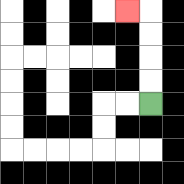{'start': '[6, 4]', 'end': '[5, 0]', 'path_directions': 'U,U,U,U,L', 'path_coordinates': '[[6, 4], [6, 3], [6, 2], [6, 1], [6, 0], [5, 0]]'}